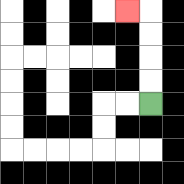{'start': '[6, 4]', 'end': '[5, 0]', 'path_directions': 'U,U,U,U,L', 'path_coordinates': '[[6, 4], [6, 3], [6, 2], [6, 1], [6, 0], [5, 0]]'}